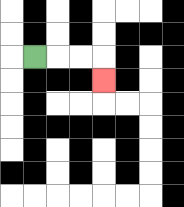{'start': '[1, 2]', 'end': '[4, 3]', 'path_directions': 'R,R,R,D', 'path_coordinates': '[[1, 2], [2, 2], [3, 2], [4, 2], [4, 3]]'}